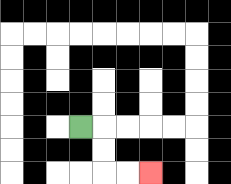{'start': '[3, 5]', 'end': '[6, 7]', 'path_directions': 'R,D,D,R,R', 'path_coordinates': '[[3, 5], [4, 5], [4, 6], [4, 7], [5, 7], [6, 7]]'}